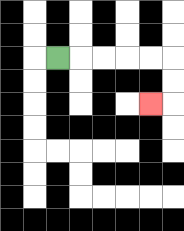{'start': '[2, 2]', 'end': '[6, 4]', 'path_directions': 'R,R,R,R,R,D,D,L', 'path_coordinates': '[[2, 2], [3, 2], [4, 2], [5, 2], [6, 2], [7, 2], [7, 3], [7, 4], [6, 4]]'}